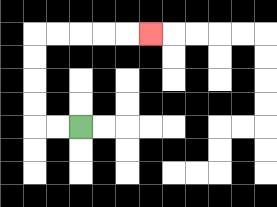{'start': '[3, 5]', 'end': '[6, 1]', 'path_directions': 'L,L,U,U,U,U,R,R,R,R,R', 'path_coordinates': '[[3, 5], [2, 5], [1, 5], [1, 4], [1, 3], [1, 2], [1, 1], [2, 1], [3, 1], [4, 1], [5, 1], [6, 1]]'}